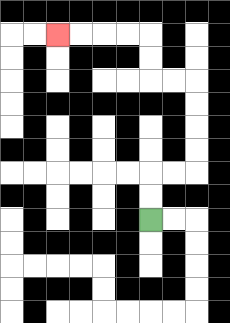{'start': '[6, 9]', 'end': '[2, 1]', 'path_directions': 'U,U,R,R,U,U,U,U,L,L,U,U,L,L,L,L', 'path_coordinates': '[[6, 9], [6, 8], [6, 7], [7, 7], [8, 7], [8, 6], [8, 5], [8, 4], [8, 3], [7, 3], [6, 3], [6, 2], [6, 1], [5, 1], [4, 1], [3, 1], [2, 1]]'}